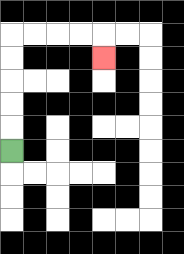{'start': '[0, 6]', 'end': '[4, 2]', 'path_directions': 'U,U,U,U,U,R,R,R,R,D', 'path_coordinates': '[[0, 6], [0, 5], [0, 4], [0, 3], [0, 2], [0, 1], [1, 1], [2, 1], [3, 1], [4, 1], [4, 2]]'}